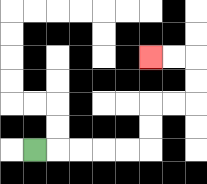{'start': '[1, 6]', 'end': '[6, 2]', 'path_directions': 'R,R,R,R,R,U,U,R,R,U,U,L,L', 'path_coordinates': '[[1, 6], [2, 6], [3, 6], [4, 6], [5, 6], [6, 6], [6, 5], [6, 4], [7, 4], [8, 4], [8, 3], [8, 2], [7, 2], [6, 2]]'}